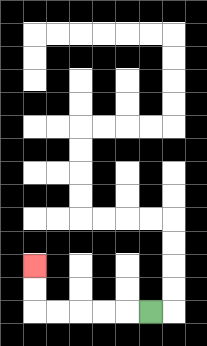{'start': '[6, 13]', 'end': '[1, 11]', 'path_directions': 'L,L,L,L,L,U,U', 'path_coordinates': '[[6, 13], [5, 13], [4, 13], [3, 13], [2, 13], [1, 13], [1, 12], [1, 11]]'}